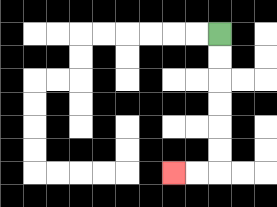{'start': '[9, 1]', 'end': '[7, 7]', 'path_directions': 'D,D,D,D,D,D,L,L', 'path_coordinates': '[[9, 1], [9, 2], [9, 3], [9, 4], [9, 5], [9, 6], [9, 7], [8, 7], [7, 7]]'}